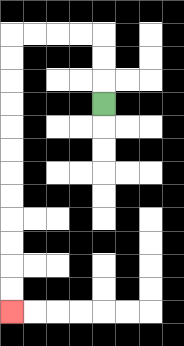{'start': '[4, 4]', 'end': '[0, 13]', 'path_directions': 'U,U,U,L,L,L,L,D,D,D,D,D,D,D,D,D,D,D,D', 'path_coordinates': '[[4, 4], [4, 3], [4, 2], [4, 1], [3, 1], [2, 1], [1, 1], [0, 1], [0, 2], [0, 3], [0, 4], [0, 5], [0, 6], [0, 7], [0, 8], [0, 9], [0, 10], [0, 11], [0, 12], [0, 13]]'}